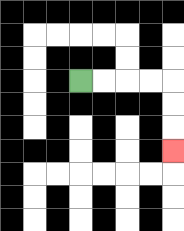{'start': '[3, 3]', 'end': '[7, 6]', 'path_directions': 'R,R,R,R,D,D,D', 'path_coordinates': '[[3, 3], [4, 3], [5, 3], [6, 3], [7, 3], [7, 4], [7, 5], [7, 6]]'}